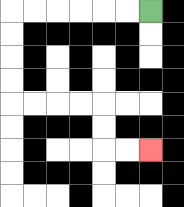{'start': '[6, 0]', 'end': '[6, 6]', 'path_directions': 'L,L,L,L,L,L,D,D,D,D,R,R,R,R,D,D,R,R', 'path_coordinates': '[[6, 0], [5, 0], [4, 0], [3, 0], [2, 0], [1, 0], [0, 0], [0, 1], [0, 2], [0, 3], [0, 4], [1, 4], [2, 4], [3, 4], [4, 4], [4, 5], [4, 6], [5, 6], [6, 6]]'}